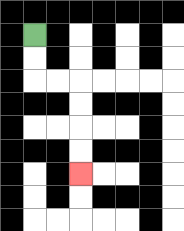{'start': '[1, 1]', 'end': '[3, 7]', 'path_directions': 'D,D,R,R,D,D,D,D', 'path_coordinates': '[[1, 1], [1, 2], [1, 3], [2, 3], [3, 3], [3, 4], [3, 5], [3, 6], [3, 7]]'}